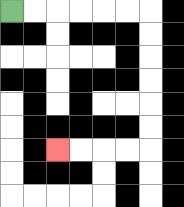{'start': '[0, 0]', 'end': '[2, 6]', 'path_directions': 'R,R,R,R,R,R,D,D,D,D,D,D,L,L,L,L', 'path_coordinates': '[[0, 0], [1, 0], [2, 0], [3, 0], [4, 0], [5, 0], [6, 0], [6, 1], [6, 2], [6, 3], [6, 4], [6, 5], [6, 6], [5, 6], [4, 6], [3, 6], [2, 6]]'}